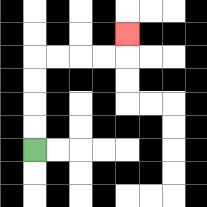{'start': '[1, 6]', 'end': '[5, 1]', 'path_directions': 'U,U,U,U,R,R,R,R,U', 'path_coordinates': '[[1, 6], [1, 5], [1, 4], [1, 3], [1, 2], [2, 2], [3, 2], [4, 2], [5, 2], [5, 1]]'}